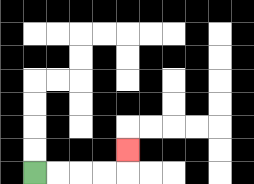{'start': '[1, 7]', 'end': '[5, 6]', 'path_directions': 'R,R,R,R,U', 'path_coordinates': '[[1, 7], [2, 7], [3, 7], [4, 7], [5, 7], [5, 6]]'}